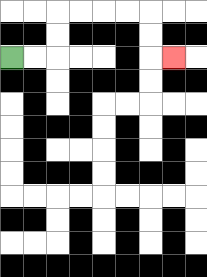{'start': '[0, 2]', 'end': '[7, 2]', 'path_directions': 'R,R,U,U,R,R,R,R,D,D,R', 'path_coordinates': '[[0, 2], [1, 2], [2, 2], [2, 1], [2, 0], [3, 0], [4, 0], [5, 0], [6, 0], [6, 1], [6, 2], [7, 2]]'}